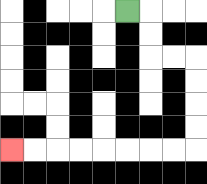{'start': '[5, 0]', 'end': '[0, 6]', 'path_directions': 'R,D,D,R,R,D,D,D,D,L,L,L,L,L,L,L,L', 'path_coordinates': '[[5, 0], [6, 0], [6, 1], [6, 2], [7, 2], [8, 2], [8, 3], [8, 4], [8, 5], [8, 6], [7, 6], [6, 6], [5, 6], [4, 6], [3, 6], [2, 6], [1, 6], [0, 6]]'}